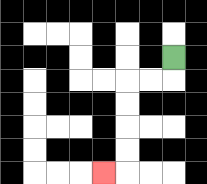{'start': '[7, 2]', 'end': '[4, 7]', 'path_directions': 'D,L,L,D,D,D,D,L', 'path_coordinates': '[[7, 2], [7, 3], [6, 3], [5, 3], [5, 4], [5, 5], [5, 6], [5, 7], [4, 7]]'}